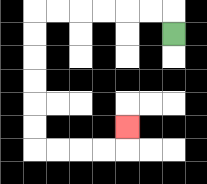{'start': '[7, 1]', 'end': '[5, 5]', 'path_directions': 'U,L,L,L,L,L,L,D,D,D,D,D,D,R,R,R,R,U', 'path_coordinates': '[[7, 1], [7, 0], [6, 0], [5, 0], [4, 0], [3, 0], [2, 0], [1, 0], [1, 1], [1, 2], [1, 3], [1, 4], [1, 5], [1, 6], [2, 6], [3, 6], [4, 6], [5, 6], [5, 5]]'}